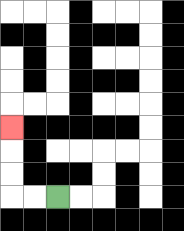{'start': '[2, 8]', 'end': '[0, 5]', 'path_directions': 'L,L,U,U,U', 'path_coordinates': '[[2, 8], [1, 8], [0, 8], [0, 7], [0, 6], [0, 5]]'}